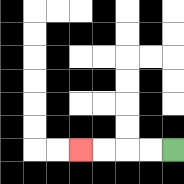{'start': '[7, 6]', 'end': '[3, 6]', 'path_directions': 'L,L,L,L', 'path_coordinates': '[[7, 6], [6, 6], [5, 6], [4, 6], [3, 6]]'}